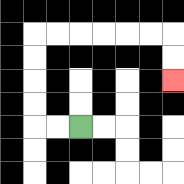{'start': '[3, 5]', 'end': '[7, 3]', 'path_directions': 'L,L,U,U,U,U,R,R,R,R,R,R,D,D', 'path_coordinates': '[[3, 5], [2, 5], [1, 5], [1, 4], [1, 3], [1, 2], [1, 1], [2, 1], [3, 1], [4, 1], [5, 1], [6, 1], [7, 1], [7, 2], [7, 3]]'}